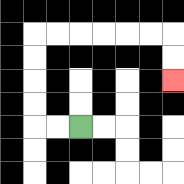{'start': '[3, 5]', 'end': '[7, 3]', 'path_directions': 'L,L,U,U,U,U,R,R,R,R,R,R,D,D', 'path_coordinates': '[[3, 5], [2, 5], [1, 5], [1, 4], [1, 3], [1, 2], [1, 1], [2, 1], [3, 1], [4, 1], [5, 1], [6, 1], [7, 1], [7, 2], [7, 3]]'}